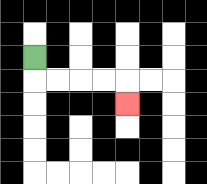{'start': '[1, 2]', 'end': '[5, 4]', 'path_directions': 'D,R,R,R,R,D', 'path_coordinates': '[[1, 2], [1, 3], [2, 3], [3, 3], [4, 3], [5, 3], [5, 4]]'}